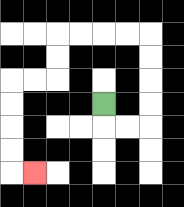{'start': '[4, 4]', 'end': '[1, 7]', 'path_directions': 'D,R,R,U,U,U,U,L,L,L,L,D,D,L,L,D,D,D,D,R', 'path_coordinates': '[[4, 4], [4, 5], [5, 5], [6, 5], [6, 4], [6, 3], [6, 2], [6, 1], [5, 1], [4, 1], [3, 1], [2, 1], [2, 2], [2, 3], [1, 3], [0, 3], [0, 4], [0, 5], [0, 6], [0, 7], [1, 7]]'}